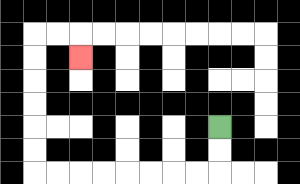{'start': '[9, 5]', 'end': '[3, 2]', 'path_directions': 'D,D,L,L,L,L,L,L,L,L,U,U,U,U,U,U,R,R,D', 'path_coordinates': '[[9, 5], [9, 6], [9, 7], [8, 7], [7, 7], [6, 7], [5, 7], [4, 7], [3, 7], [2, 7], [1, 7], [1, 6], [1, 5], [1, 4], [1, 3], [1, 2], [1, 1], [2, 1], [3, 1], [3, 2]]'}